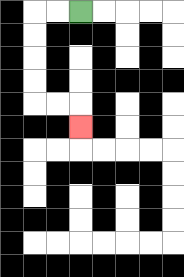{'start': '[3, 0]', 'end': '[3, 5]', 'path_directions': 'L,L,D,D,D,D,R,R,D', 'path_coordinates': '[[3, 0], [2, 0], [1, 0], [1, 1], [1, 2], [1, 3], [1, 4], [2, 4], [3, 4], [3, 5]]'}